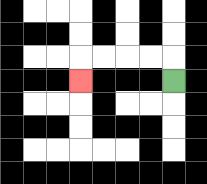{'start': '[7, 3]', 'end': '[3, 3]', 'path_directions': 'U,L,L,L,L,D', 'path_coordinates': '[[7, 3], [7, 2], [6, 2], [5, 2], [4, 2], [3, 2], [3, 3]]'}